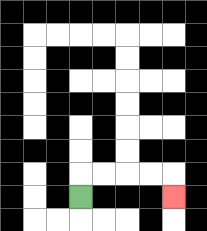{'start': '[3, 8]', 'end': '[7, 8]', 'path_directions': 'U,R,R,R,R,D', 'path_coordinates': '[[3, 8], [3, 7], [4, 7], [5, 7], [6, 7], [7, 7], [7, 8]]'}